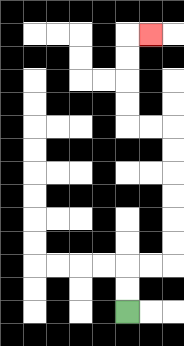{'start': '[5, 13]', 'end': '[6, 1]', 'path_directions': 'U,U,R,R,U,U,U,U,U,U,L,L,U,U,U,U,R', 'path_coordinates': '[[5, 13], [5, 12], [5, 11], [6, 11], [7, 11], [7, 10], [7, 9], [7, 8], [7, 7], [7, 6], [7, 5], [6, 5], [5, 5], [5, 4], [5, 3], [5, 2], [5, 1], [6, 1]]'}